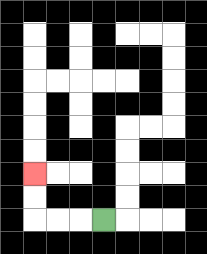{'start': '[4, 9]', 'end': '[1, 7]', 'path_directions': 'L,L,L,U,U', 'path_coordinates': '[[4, 9], [3, 9], [2, 9], [1, 9], [1, 8], [1, 7]]'}